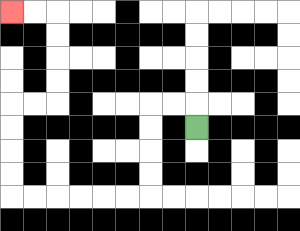{'start': '[8, 5]', 'end': '[0, 0]', 'path_directions': 'U,L,L,D,D,D,D,L,L,L,L,L,L,U,U,U,U,R,R,U,U,U,U,L,L', 'path_coordinates': '[[8, 5], [8, 4], [7, 4], [6, 4], [6, 5], [6, 6], [6, 7], [6, 8], [5, 8], [4, 8], [3, 8], [2, 8], [1, 8], [0, 8], [0, 7], [0, 6], [0, 5], [0, 4], [1, 4], [2, 4], [2, 3], [2, 2], [2, 1], [2, 0], [1, 0], [0, 0]]'}